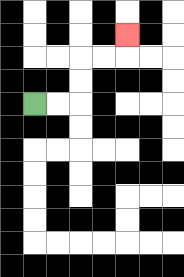{'start': '[1, 4]', 'end': '[5, 1]', 'path_directions': 'R,R,U,U,R,R,U', 'path_coordinates': '[[1, 4], [2, 4], [3, 4], [3, 3], [3, 2], [4, 2], [5, 2], [5, 1]]'}